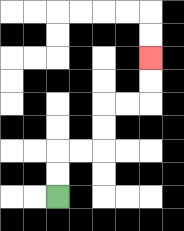{'start': '[2, 8]', 'end': '[6, 2]', 'path_directions': 'U,U,R,R,U,U,R,R,U,U', 'path_coordinates': '[[2, 8], [2, 7], [2, 6], [3, 6], [4, 6], [4, 5], [4, 4], [5, 4], [6, 4], [6, 3], [6, 2]]'}